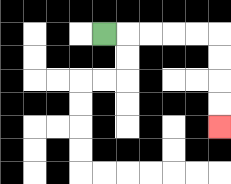{'start': '[4, 1]', 'end': '[9, 5]', 'path_directions': 'R,R,R,R,R,D,D,D,D', 'path_coordinates': '[[4, 1], [5, 1], [6, 1], [7, 1], [8, 1], [9, 1], [9, 2], [9, 3], [9, 4], [9, 5]]'}